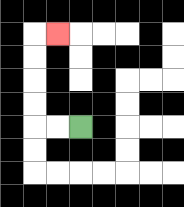{'start': '[3, 5]', 'end': '[2, 1]', 'path_directions': 'L,L,U,U,U,U,R', 'path_coordinates': '[[3, 5], [2, 5], [1, 5], [1, 4], [1, 3], [1, 2], [1, 1], [2, 1]]'}